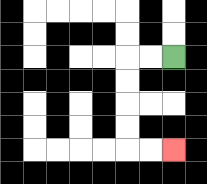{'start': '[7, 2]', 'end': '[7, 6]', 'path_directions': 'L,L,D,D,D,D,R,R', 'path_coordinates': '[[7, 2], [6, 2], [5, 2], [5, 3], [5, 4], [5, 5], [5, 6], [6, 6], [7, 6]]'}